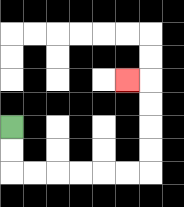{'start': '[0, 5]', 'end': '[5, 3]', 'path_directions': 'D,D,R,R,R,R,R,R,U,U,U,U,L', 'path_coordinates': '[[0, 5], [0, 6], [0, 7], [1, 7], [2, 7], [3, 7], [4, 7], [5, 7], [6, 7], [6, 6], [6, 5], [6, 4], [6, 3], [5, 3]]'}